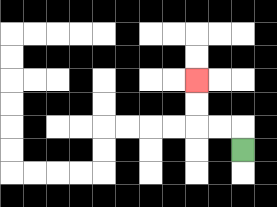{'start': '[10, 6]', 'end': '[8, 3]', 'path_directions': 'U,L,L,U,U', 'path_coordinates': '[[10, 6], [10, 5], [9, 5], [8, 5], [8, 4], [8, 3]]'}